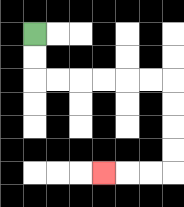{'start': '[1, 1]', 'end': '[4, 7]', 'path_directions': 'D,D,R,R,R,R,R,R,D,D,D,D,L,L,L', 'path_coordinates': '[[1, 1], [1, 2], [1, 3], [2, 3], [3, 3], [4, 3], [5, 3], [6, 3], [7, 3], [7, 4], [7, 5], [7, 6], [7, 7], [6, 7], [5, 7], [4, 7]]'}